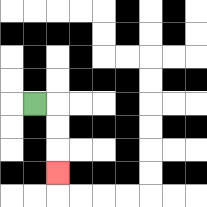{'start': '[1, 4]', 'end': '[2, 7]', 'path_directions': 'R,D,D,D', 'path_coordinates': '[[1, 4], [2, 4], [2, 5], [2, 6], [2, 7]]'}